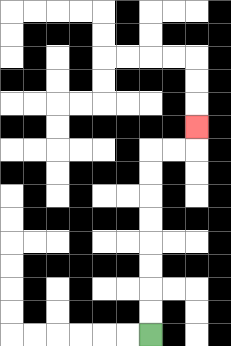{'start': '[6, 14]', 'end': '[8, 5]', 'path_directions': 'U,U,U,U,U,U,U,U,R,R,U', 'path_coordinates': '[[6, 14], [6, 13], [6, 12], [6, 11], [6, 10], [6, 9], [6, 8], [6, 7], [6, 6], [7, 6], [8, 6], [8, 5]]'}